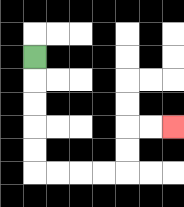{'start': '[1, 2]', 'end': '[7, 5]', 'path_directions': 'D,D,D,D,D,R,R,R,R,U,U,R,R', 'path_coordinates': '[[1, 2], [1, 3], [1, 4], [1, 5], [1, 6], [1, 7], [2, 7], [3, 7], [4, 7], [5, 7], [5, 6], [5, 5], [6, 5], [7, 5]]'}